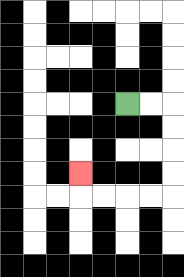{'start': '[5, 4]', 'end': '[3, 7]', 'path_directions': 'R,R,D,D,D,D,L,L,L,L,U', 'path_coordinates': '[[5, 4], [6, 4], [7, 4], [7, 5], [7, 6], [7, 7], [7, 8], [6, 8], [5, 8], [4, 8], [3, 8], [3, 7]]'}